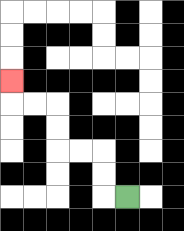{'start': '[5, 8]', 'end': '[0, 3]', 'path_directions': 'L,U,U,L,L,U,U,L,L,U', 'path_coordinates': '[[5, 8], [4, 8], [4, 7], [4, 6], [3, 6], [2, 6], [2, 5], [2, 4], [1, 4], [0, 4], [0, 3]]'}